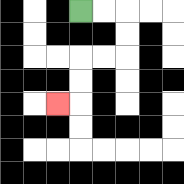{'start': '[3, 0]', 'end': '[2, 4]', 'path_directions': 'R,R,D,D,L,L,D,D,L', 'path_coordinates': '[[3, 0], [4, 0], [5, 0], [5, 1], [5, 2], [4, 2], [3, 2], [3, 3], [3, 4], [2, 4]]'}